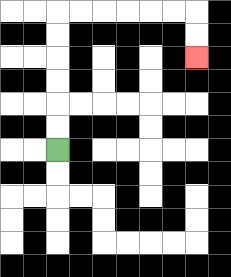{'start': '[2, 6]', 'end': '[8, 2]', 'path_directions': 'U,U,U,U,U,U,R,R,R,R,R,R,D,D', 'path_coordinates': '[[2, 6], [2, 5], [2, 4], [2, 3], [2, 2], [2, 1], [2, 0], [3, 0], [4, 0], [5, 0], [6, 0], [7, 0], [8, 0], [8, 1], [8, 2]]'}